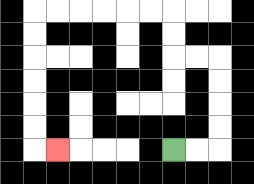{'start': '[7, 6]', 'end': '[2, 6]', 'path_directions': 'R,R,U,U,U,U,L,L,U,U,L,L,L,L,L,L,D,D,D,D,D,D,R', 'path_coordinates': '[[7, 6], [8, 6], [9, 6], [9, 5], [9, 4], [9, 3], [9, 2], [8, 2], [7, 2], [7, 1], [7, 0], [6, 0], [5, 0], [4, 0], [3, 0], [2, 0], [1, 0], [1, 1], [1, 2], [1, 3], [1, 4], [1, 5], [1, 6], [2, 6]]'}